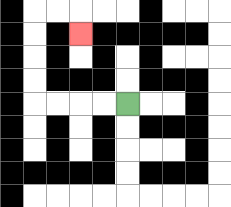{'start': '[5, 4]', 'end': '[3, 1]', 'path_directions': 'L,L,L,L,U,U,U,U,R,R,D', 'path_coordinates': '[[5, 4], [4, 4], [3, 4], [2, 4], [1, 4], [1, 3], [1, 2], [1, 1], [1, 0], [2, 0], [3, 0], [3, 1]]'}